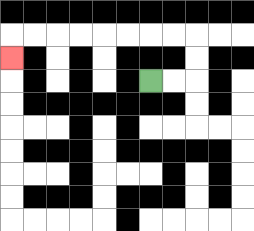{'start': '[6, 3]', 'end': '[0, 2]', 'path_directions': 'R,R,U,U,L,L,L,L,L,L,L,L,D', 'path_coordinates': '[[6, 3], [7, 3], [8, 3], [8, 2], [8, 1], [7, 1], [6, 1], [5, 1], [4, 1], [3, 1], [2, 1], [1, 1], [0, 1], [0, 2]]'}